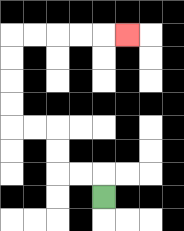{'start': '[4, 8]', 'end': '[5, 1]', 'path_directions': 'U,L,L,U,U,L,L,U,U,U,U,R,R,R,R,R', 'path_coordinates': '[[4, 8], [4, 7], [3, 7], [2, 7], [2, 6], [2, 5], [1, 5], [0, 5], [0, 4], [0, 3], [0, 2], [0, 1], [1, 1], [2, 1], [3, 1], [4, 1], [5, 1]]'}